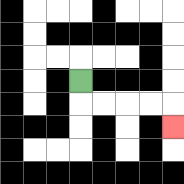{'start': '[3, 3]', 'end': '[7, 5]', 'path_directions': 'D,R,R,R,R,D', 'path_coordinates': '[[3, 3], [3, 4], [4, 4], [5, 4], [6, 4], [7, 4], [7, 5]]'}